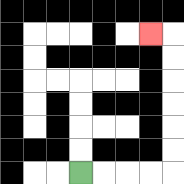{'start': '[3, 7]', 'end': '[6, 1]', 'path_directions': 'R,R,R,R,U,U,U,U,U,U,L', 'path_coordinates': '[[3, 7], [4, 7], [5, 7], [6, 7], [7, 7], [7, 6], [7, 5], [7, 4], [7, 3], [7, 2], [7, 1], [6, 1]]'}